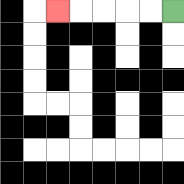{'start': '[7, 0]', 'end': '[2, 0]', 'path_directions': 'L,L,L,L,L', 'path_coordinates': '[[7, 0], [6, 0], [5, 0], [4, 0], [3, 0], [2, 0]]'}